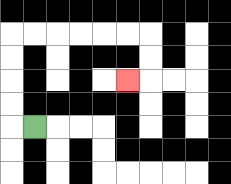{'start': '[1, 5]', 'end': '[5, 3]', 'path_directions': 'L,U,U,U,U,R,R,R,R,R,R,D,D,L', 'path_coordinates': '[[1, 5], [0, 5], [0, 4], [0, 3], [0, 2], [0, 1], [1, 1], [2, 1], [3, 1], [4, 1], [5, 1], [6, 1], [6, 2], [6, 3], [5, 3]]'}